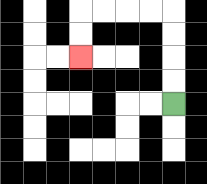{'start': '[7, 4]', 'end': '[3, 2]', 'path_directions': 'U,U,U,U,L,L,L,L,D,D', 'path_coordinates': '[[7, 4], [7, 3], [7, 2], [7, 1], [7, 0], [6, 0], [5, 0], [4, 0], [3, 0], [3, 1], [3, 2]]'}